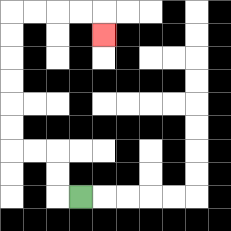{'start': '[3, 8]', 'end': '[4, 1]', 'path_directions': 'L,U,U,L,L,U,U,U,U,U,U,R,R,R,R,D', 'path_coordinates': '[[3, 8], [2, 8], [2, 7], [2, 6], [1, 6], [0, 6], [0, 5], [0, 4], [0, 3], [0, 2], [0, 1], [0, 0], [1, 0], [2, 0], [3, 0], [4, 0], [4, 1]]'}